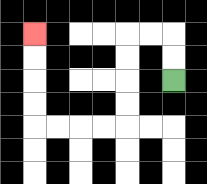{'start': '[7, 3]', 'end': '[1, 1]', 'path_directions': 'U,U,L,L,D,D,D,D,L,L,L,L,U,U,U,U', 'path_coordinates': '[[7, 3], [7, 2], [7, 1], [6, 1], [5, 1], [5, 2], [5, 3], [5, 4], [5, 5], [4, 5], [3, 5], [2, 5], [1, 5], [1, 4], [1, 3], [1, 2], [1, 1]]'}